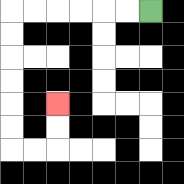{'start': '[6, 0]', 'end': '[2, 4]', 'path_directions': 'L,L,L,L,L,L,D,D,D,D,D,D,R,R,U,U', 'path_coordinates': '[[6, 0], [5, 0], [4, 0], [3, 0], [2, 0], [1, 0], [0, 0], [0, 1], [0, 2], [0, 3], [0, 4], [0, 5], [0, 6], [1, 6], [2, 6], [2, 5], [2, 4]]'}